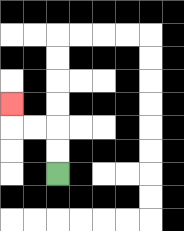{'start': '[2, 7]', 'end': '[0, 4]', 'path_directions': 'U,U,L,L,U', 'path_coordinates': '[[2, 7], [2, 6], [2, 5], [1, 5], [0, 5], [0, 4]]'}